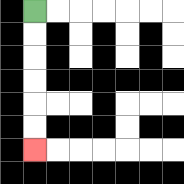{'start': '[1, 0]', 'end': '[1, 6]', 'path_directions': 'D,D,D,D,D,D', 'path_coordinates': '[[1, 0], [1, 1], [1, 2], [1, 3], [1, 4], [1, 5], [1, 6]]'}